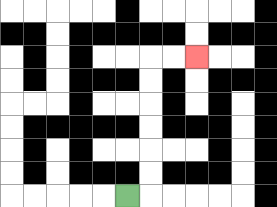{'start': '[5, 8]', 'end': '[8, 2]', 'path_directions': 'R,U,U,U,U,U,U,R,R', 'path_coordinates': '[[5, 8], [6, 8], [6, 7], [6, 6], [6, 5], [6, 4], [6, 3], [6, 2], [7, 2], [8, 2]]'}